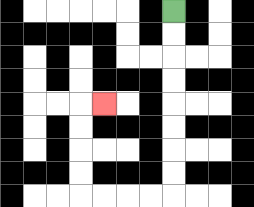{'start': '[7, 0]', 'end': '[4, 4]', 'path_directions': 'D,D,D,D,D,D,D,D,L,L,L,L,U,U,U,U,R', 'path_coordinates': '[[7, 0], [7, 1], [7, 2], [7, 3], [7, 4], [7, 5], [7, 6], [7, 7], [7, 8], [6, 8], [5, 8], [4, 8], [3, 8], [3, 7], [3, 6], [3, 5], [3, 4], [4, 4]]'}